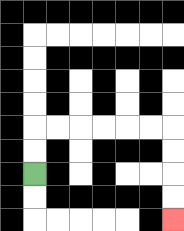{'start': '[1, 7]', 'end': '[7, 9]', 'path_directions': 'U,U,R,R,R,R,R,R,D,D,D,D', 'path_coordinates': '[[1, 7], [1, 6], [1, 5], [2, 5], [3, 5], [4, 5], [5, 5], [6, 5], [7, 5], [7, 6], [7, 7], [7, 8], [7, 9]]'}